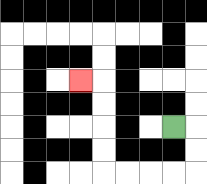{'start': '[7, 5]', 'end': '[3, 3]', 'path_directions': 'R,D,D,L,L,L,L,U,U,U,U,L', 'path_coordinates': '[[7, 5], [8, 5], [8, 6], [8, 7], [7, 7], [6, 7], [5, 7], [4, 7], [4, 6], [4, 5], [4, 4], [4, 3], [3, 3]]'}